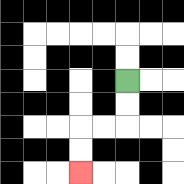{'start': '[5, 3]', 'end': '[3, 7]', 'path_directions': 'D,D,L,L,D,D', 'path_coordinates': '[[5, 3], [5, 4], [5, 5], [4, 5], [3, 5], [3, 6], [3, 7]]'}